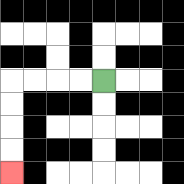{'start': '[4, 3]', 'end': '[0, 7]', 'path_directions': 'L,L,L,L,D,D,D,D', 'path_coordinates': '[[4, 3], [3, 3], [2, 3], [1, 3], [0, 3], [0, 4], [0, 5], [0, 6], [0, 7]]'}